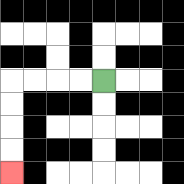{'start': '[4, 3]', 'end': '[0, 7]', 'path_directions': 'L,L,L,L,D,D,D,D', 'path_coordinates': '[[4, 3], [3, 3], [2, 3], [1, 3], [0, 3], [0, 4], [0, 5], [0, 6], [0, 7]]'}